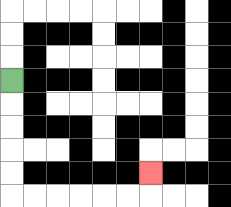{'start': '[0, 3]', 'end': '[6, 7]', 'path_directions': 'D,D,D,D,D,R,R,R,R,R,R,U', 'path_coordinates': '[[0, 3], [0, 4], [0, 5], [0, 6], [0, 7], [0, 8], [1, 8], [2, 8], [3, 8], [4, 8], [5, 8], [6, 8], [6, 7]]'}